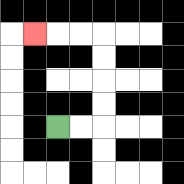{'start': '[2, 5]', 'end': '[1, 1]', 'path_directions': 'R,R,U,U,U,U,L,L,L', 'path_coordinates': '[[2, 5], [3, 5], [4, 5], [4, 4], [4, 3], [4, 2], [4, 1], [3, 1], [2, 1], [1, 1]]'}